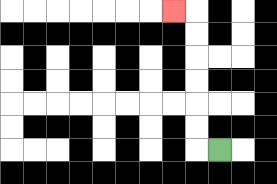{'start': '[9, 6]', 'end': '[7, 0]', 'path_directions': 'L,U,U,U,U,U,U,L', 'path_coordinates': '[[9, 6], [8, 6], [8, 5], [8, 4], [8, 3], [8, 2], [8, 1], [8, 0], [7, 0]]'}